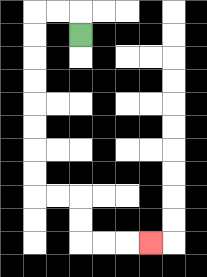{'start': '[3, 1]', 'end': '[6, 10]', 'path_directions': 'U,L,L,D,D,D,D,D,D,D,D,R,R,D,D,R,R,R', 'path_coordinates': '[[3, 1], [3, 0], [2, 0], [1, 0], [1, 1], [1, 2], [1, 3], [1, 4], [1, 5], [1, 6], [1, 7], [1, 8], [2, 8], [3, 8], [3, 9], [3, 10], [4, 10], [5, 10], [6, 10]]'}